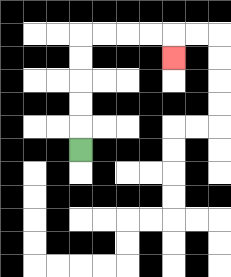{'start': '[3, 6]', 'end': '[7, 2]', 'path_directions': 'U,U,U,U,U,R,R,R,R,D', 'path_coordinates': '[[3, 6], [3, 5], [3, 4], [3, 3], [3, 2], [3, 1], [4, 1], [5, 1], [6, 1], [7, 1], [7, 2]]'}